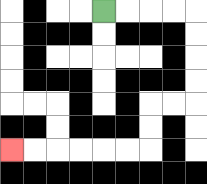{'start': '[4, 0]', 'end': '[0, 6]', 'path_directions': 'R,R,R,R,D,D,D,D,L,L,D,D,L,L,L,L,L,L', 'path_coordinates': '[[4, 0], [5, 0], [6, 0], [7, 0], [8, 0], [8, 1], [8, 2], [8, 3], [8, 4], [7, 4], [6, 4], [6, 5], [6, 6], [5, 6], [4, 6], [3, 6], [2, 6], [1, 6], [0, 6]]'}